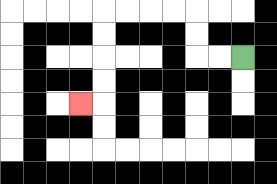{'start': '[10, 2]', 'end': '[3, 4]', 'path_directions': 'L,L,U,U,L,L,L,L,D,D,D,D,L', 'path_coordinates': '[[10, 2], [9, 2], [8, 2], [8, 1], [8, 0], [7, 0], [6, 0], [5, 0], [4, 0], [4, 1], [4, 2], [4, 3], [4, 4], [3, 4]]'}